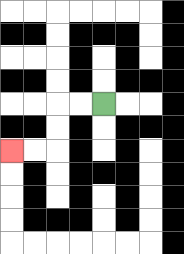{'start': '[4, 4]', 'end': '[0, 6]', 'path_directions': 'L,L,D,D,L,L', 'path_coordinates': '[[4, 4], [3, 4], [2, 4], [2, 5], [2, 6], [1, 6], [0, 6]]'}